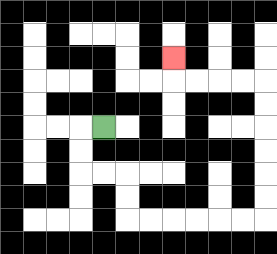{'start': '[4, 5]', 'end': '[7, 2]', 'path_directions': 'L,D,D,R,R,D,D,R,R,R,R,R,R,U,U,U,U,U,U,L,L,L,L,U', 'path_coordinates': '[[4, 5], [3, 5], [3, 6], [3, 7], [4, 7], [5, 7], [5, 8], [5, 9], [6, 9], [7, 9], [8, 9], [9, 9], [10, 9], [11, 9], [11, 8], [11, 7], [11, 6], [11, 5], [11, 4], [11, 3], [10, 3], [9, 3], [8, 3], [7, 3], [7, 2]]'}